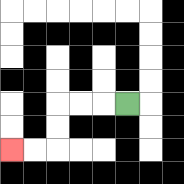{'start': '[5, 4]', 'end': '[0, 6]', 'path_directions': 'L,L,L,D,D,L,L', 'path_coordinates': '[[5, 4], [4, 4], [3, 4], [2, 4], [2, 5], [2, 6], [1, 6], [0, 6]]'}